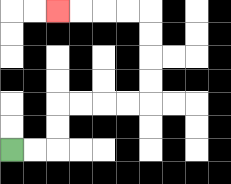{'start': '[0, 6]', 'end': '[2, 0]', 'path_directions': 'R,R,U,U,R,R,R,R,U,U,U,U,L,L,L,L', 'path_coordinates': '[[0, 6], [1, 6], [2, 6], [2, 5], [2, 4], [3, 4], [4, 4], [5, 4], [6, 4], [6, 3], [6, 2], [6, 1], [6, 0], [5, 0], [4, 0], [3, 0], [2, 0]]'}